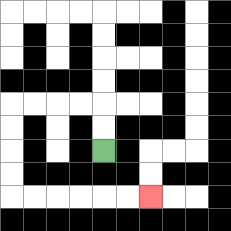{'start': '[4, 6]', 'end': '[6, 8]', 'path_directions': 'U,U,L,L,L,L,D,D,D,D,R,R,R,R,R,R', 'path_coordinates': '[[4, 6], [4, 5], [4, 4], [3, 4], [2, 4], [1, 4], [0, 4], [0, 5], [0, 6], [0, 7], [0, 8], [1, 8], [2, 8], [3, 8], [4, 8], [5, 8], [6, 8]]'}